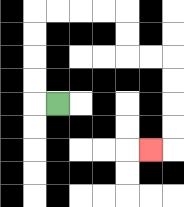{'start': '[2, 4]', 'end': '[6, 6]', 'path_directions': 'L,U,U,U,U,R,R,R,R,D,D,R,R,D,D,D,D,L', 'path_coordinates': '[[2, 4], [1, 4], [1, 3], [1, 2], [1, 1], [1, 0], [2, 0], [3, 0], [4, 0], [5, 0], [5, 1], [5, 2], [6, 2], [7, 2], [7, 3], [7, 4], [7, 5], [7, 6], [6, 6]]'}